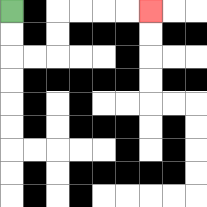{'start': '[0, 0]', 'end': '[6, 0]', 'path_directions': 'D,D,R,R,U,U,R,R,R,R', 'path_coordinates': '[[0, 0], [0, 1], [0, 2], [1, 2], [2, 2], [2, 1], [2, 0], [3, 0], [4, 0], [5, 0], [6, 0]]'}